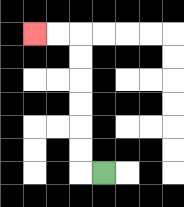{'start': '[4, 7]', 'end': '[1, 1]', 'path_directions': 'L,U,U,U,U,U,U,L,L', 'path_coordinates': '[[4, 7], [3, 7], [3, 6], [3, 5], [3, 4], [3, 3], [3, 2], [3, 1], [2, 1], [1, 1]]'}